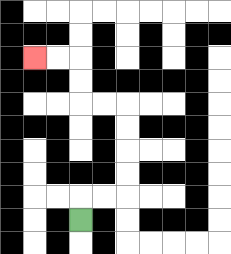{'start': '[3, 9]', 'end': '[1, 2]', 'path_directions': 'U,R,R,U,U,U,U,L,L,U,U,L,L', 'path_coordinates': '[[3, 9], [3, 8], [4, 8], [5, 8], [5, 7], [5, 6], [5, 5], [5, 4], [4, 4], [3, 4], [3, 3], [3, 2], [2, 2], [1, 2]]'}